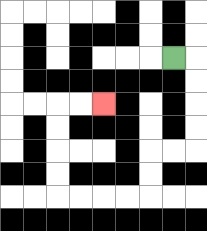{'start': '[7, 2]', 'end': '[4, 4]', 'path_directions': 'R,D,D,D,D,L,L,D,D,L,L,L,L,U,U,U,U,R,R', 'path_coordinates': '[[7, 2], [8, 2], [8, 3], [8, 4], [8, 5], [8, 6], [7, 6], [6, 6], [6, 7], [6, 8], [5, 8], [4, 8], [3, 8], [2, 8], [2, 7], [2, 6], [2, 5], [2, 4], [3, 4], [4, 4]]'}